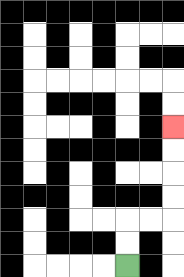{'start': '[5, 11]', 'end': '[7, 5]', 'path_directions': 'U,U,R,R,U,U,U,U', 'path_coordinates': '[[5, 11], [5, 10], [5, 9], [6, 9], [7, 9], [7, 8], [7, 7], [7, 6], [7, 5]]'}